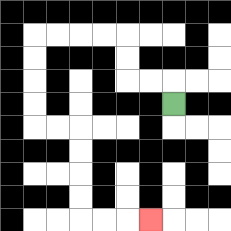{'start': '[7, 4]', 'end': '[6, 9]', 'path_directions': 'U,L,L,U,U,L,L,L,L,D,D,D,D,R,R,D,D,D,D,R,R,R', 'path_coordinates': '[[7, 4], [7, 3], [6, 3], [5, 3], [5, 2], [5, 1], [4, 1], [3, 1], [2, 1], [1, 1], [1, 2], [1, 3], [1, 4], [1, 5], [2, 5], [3, 5], [3, 6], [3, 7], [3, 8], [3, 9], [4, 9], [5, 9], [6, 9]]'}